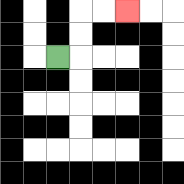{'start': '[2, 2]', 'end': '[5, 0]', 'path_directions': 'R,U,U,R,R', 'path_coordinates': '[[2, 2], [3, 2], [3, 1], [3, 0], [4, 0], [5, 0]]'}